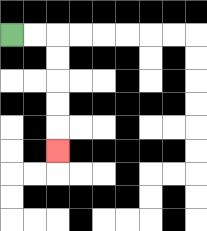{'start': '[0, 1]', 'end': '[2, 6]', 'path_directions': 'R,R,D,D,D,D,D', 'path_coordinates': '[[0, 1], [1, 1], [2, 1], [2, 2], [2, 3], [2, 4], [2, 5], [2, 6]]'}